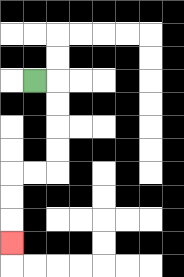{'start': '[1, 3]', 'end': '[0, 10]', 'path_directions': 'R,D,D,D,D,L,L,D,D,D', 'path_coordinates': '[[1, 3], [2, 3], [2, 4], [2, 5], [2, 6], [2, 7], [1, 7], [0, 7], [0, 8], [0, 9], [0, 10]]'}